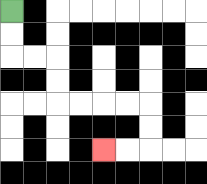{'start': '[0, 0]', 'end': '[4, 6]', 'path_directions': 'D,D,R,R,D,D,R,R,R,R,D,D,L,L', 'path_coordinates': '[[0, 0], [0, 1], [0, 2], [1, 2], [2, 2], [2, 3], [2, 4], [3, 4], [4, 4], [5, 4], [6, 4], [6, 5], [6, 6], [5, 6], [4, 6]]'}